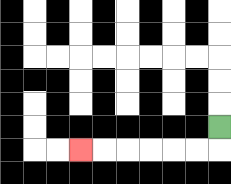{'start': '[9, 5]', 'end': '[3, 6]', 'path_directions': 'D,L,L,L,L,L,L', 'path_coordinates': '[[9, 5], [9, 6], [8, 6], [7, 6], [6, 6], [5, 6], [4, 6], [3, 6]]'}